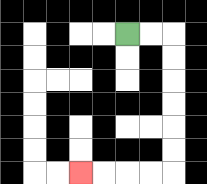{'start': '[5, 1]', 'end': '[3, 7]', 'path_directions': 'R,R,D,D,D,D,D,D,L,L,L,L', 'path_coordinates': '[[5, 1], [6, 1], [7, 1], [7, 2], [7, 3], [7, 4], [7, 5], [7, 6], [7, 7], [6, 7], [5, 7], [4, 7], [3, 7]]'}